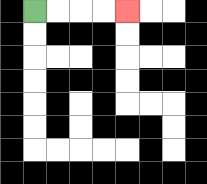{'start': '[1, 0]', 'end': '[5, 0]', 'path_directions': 'R,R,R,R', 'path_coordinates': '[[1, 0], [2, 0], [3, 0], [4, 0], [5, 0]]'}